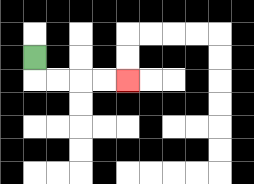{'start': '[1, 2]', 'end': '[5, 3]', 'path_directions': 'D,R,R,R,R', 'path_coordinates': '[[1, 2], [1, 3], [2, 3], [3, 3], [4, 3], [5, 3]]'}